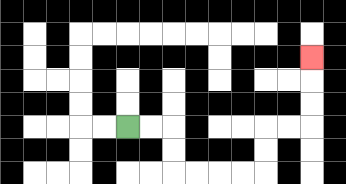{'start': '[5, 5]', 'end': '[13, 2]', 'path_directions': 'R,R,D,D,R,R,R,R,U,U,R,R,U,U,U', 'path_coordinates': '[[5, 5], [6, 5], [7, 5], [7, 6], [7, 7], [8, 7], [9, 7], [10, 7], [11, 7], [11, 6], [11, 5], [12, 5], [13, 5], [13, 4], [13, 3], [13, 2]]'}